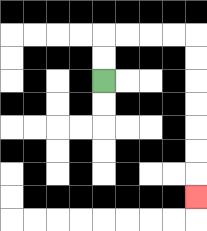{'start': '[4, 3]', 'end': '[8, 8]', 'path_directions': 'U,U,R,R,R,R,D,D,D,D,D,D,D', 'path_coordinates': '[[4, 3], [4, 2], [4, 1], [5, 1], [6, 1], [7, 1], [8, 1], [8, 2], [8, 3], [8, 4], [8, 5], [8, 6], [8, 7], [8, 8]]'}